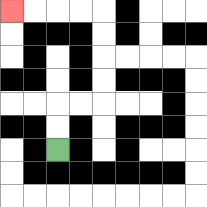{'start': '[2, 6]', 'end': '[0, 0]', 'path_directions': 'U,U,R,R,U,U,U,U,L,L,L,L', 'path_coordinates': '[[2, 6], [2, 5], [2, 4], [3, 4], [4, 4], [4, 3], [4, 2], [4, 1], [4, 0], [3, 0], [2, 0], [1, 0], [0, 0]]'}